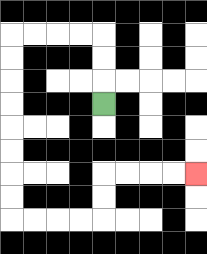{'start': '[4, 4]', 'end': '[8, 7]', 'path_directions': 'U,U,U,L,L,L,L,D,D,D,D,D,D,D,D,R,R,R,R,U,U,R,R,R,R', 'path_coordinates': '[[4, 4], [4, 3], [4, 2], [4, 1], [3, 1], [2, 1], [1, 1], [0, 1], [0, 2], [0, 3], [0, 4], [0, 5], [0, 6], [0, 7], [0, 8], [0, 9], [1, 9], [2, 9], [3, 9], [4, 9], [4, 8], [4, 7], [5, 7], [6, 7], [7, 7], [8, 7]]'}